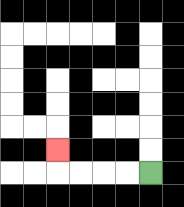{'start': '[6, 7]', 'end': '[2, 6]', 'path_directions': 'L,L,L,L,U', 'path_coordinates': '[[6, 7], [5, 7], [4, 7], [3, 7], [2, 7], [2, 6]]'}